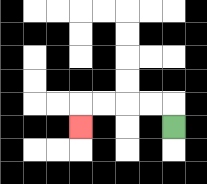{'start': '[7, 5]', 'end': '[3, 5]', 'path_directions': 'U,L,L,L,L,D', 'path_coordinates': '[[7, 5], [7, 4], [6, 4], [5, 4], [4, 4], [3, 4], [3, 5]]'}